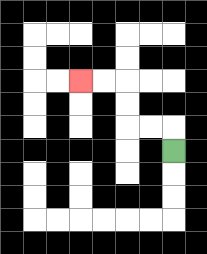{'start': '[7, 6]', 'end': '[3, 3]', 'path_directions': 'U,L,L,U,U,L,L', 'path_coordinates': '[[7, 6], [7, 5], [6, 5], [5, 5], [5, 4], [5, 3], [4, 3], [3, 3]]'}